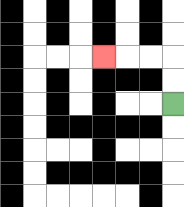{'start': '[7, 4]', 'end': '[4, 2]', 'path_directions': 'U,U,L,L,L', 'path_coordinates': '[[7, 4], [7, 3], [7, 2], [6, 2], [5, 2], [4, 2]]'}